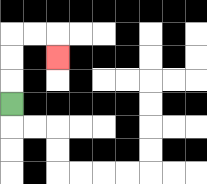{'start': '[0, 4]', 'end': '[2, 2]', 'path_directions': 'U,U,U,R,R,D', 'path_coordinates': '[[0, 4], [0, 3], [0, 2], [0, 1], [1, 1], [2, 1], [2, 2]]'}